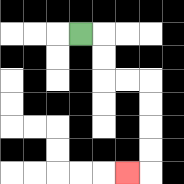{'start': '[3, 1]', 'end': '[5, 7]', 'path_directions': 'R,D,D,R,R,D,D,D,D,L', 'path_coordinates': '[[3, 1], [4, 1], [4, 2], [4, 3], [5, 3], [6, 3], [6, 4], [6, 5], [6, 6], [6, 7], [5, 7]]'}